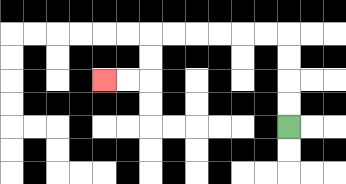{'start': '[12, 5]', 'end': '[4, 3]', 'path_directions': 'U,U,U,U,L,L,L,L,L,L,D,D,L,L', 'path_coordinates': '[[12, 5], [12, 4], [12, 3], [12, 2], [12, 1], [11, 1], [10, 1], [9, 1], [8, 1], [7, 1], [6, 1], [6, 2], [6, 3], [5, 3], [4, 3]]'}